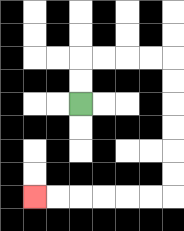{'start': '[3, 4]', 'end': '[1, 8]', 'path_directions': 'U,U,R,R,R,R,D,D,D,D,D,D,L,L,L,L,L,L', 'path_coordinates': '[[3, 4], [3, 3], [3, 2], [4, 2], [5, 2], [6, 2], [7, 2], [7, 3], [7, 4], [7, 5], [7, 6], [7, 7], [7, 8], [6, 8], [5, 8], [4, 8], [3, 8], [2, 8], [1, 8]]'}